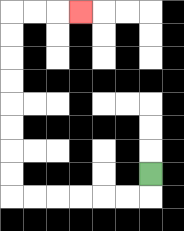{'start': '[6, 7]', 'end': '[3, 0]', 'path_directions': 'D,L,L,L,L,L,L,U,U,U,U,U,U,U,U,R,R,R', 'path_coordinates': '[[6, 7], [6, 8], [5, 8], [4, 8], [3, 8], [2, 8], [1, 8], [0, 8], [0, 7], [0, 6], [0, 5], [0, 4], [0, 3], [0, 2], [0, 1], [0, 0], [1, 0], [2, 0], [3, 0]]'}